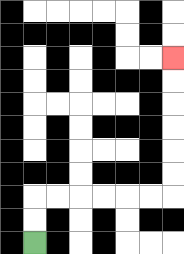{'start': '[1, 10]', 'end': '[7, 2]', 'path_directions': 'U,U,R,R,R,R,R,R,U,U,U,U,U,U', 'path_coordinates': '[[1, 10], [1, 9], [1, 8], [2, 8], [3, 8], [4, 8], [5, 8], [6, 8], [7, 8], [7, 7], [7, 6], [7, 5], [7, 4], [7, 3], [7, 2]]'}